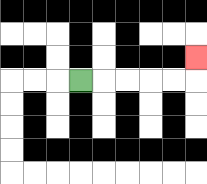{'start': '[3, 3]', 'end': '[8, 2]', 'path_directions': 'R,R,R,R,R,U', 'path_coordinates': '[[3, 3], [4, 3], [5, 3], [6, 3], [7, 3], [8, 3], [8, 2]]'}